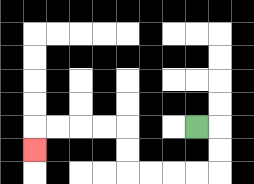{'start': '[8, 5]', 'end': '[1, 6]', 'path_directions': 'R,D,D,L,L,L,L,U,U,L,L,L,L,D', 'path_coordinates': '[[8, 5], [9, 5], [9, 6], [9, 7], [8, 7], [7, 7], [6, 7], [5, 7], [5, 6], [5, 5], [4, 5], [3, 5], [2, 5], [1, 5], [1, 6]]'}